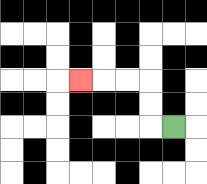{'start': '[7, 5]', 'end': '[3, 3]', 'path_directions': 'L,U,U,L,L,L', 'path_coordinates': '[[7, 5], [6, 5], [6, 4], [6, 3], [5, 3], [4, 3], [3, 3]]'}